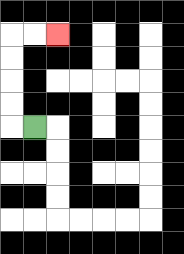{'start': '[1, 5]', 'end': '[2, 1]', 'path_directions': 'L,U,U,U,U,R,R', 'path_coordinates': '[[1, 5], [0, 5], [0, 4], [0, 3], [0, 2], [0, 1], [1, 1], [2, 1]]'}